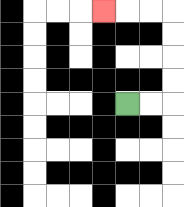{'start': '[5, 4]', 'end': '[4, 0]', 'path_directions': 'R,R,U,U,U,U,L,L,L', 'path_coordinates': '[[5, 4], [6, 4], [7, 4], [7, 3], [7, 2], [7, 1], [7, 0], [6, 0], [5, 0], [4, 0]]'}